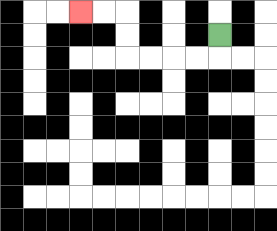{'start': '[9, 1]', 'end': '[3, 0]', 'path_directions': 'D,L,L,L,L,U,U,L,L', 'path_coordinates': '[[9, 1], [9, 2], [8, 2], [7, 2], [6, 2], [5, 2], [5, 1], [5, 0], [4, 0], [3, 0]]'}